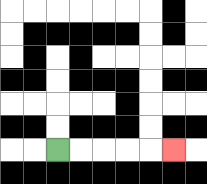{'start': '[2, 6]', 'end': '[7, 6]', 'path_directions': 'R,R,R,R,R', 'path_coordinates': '[[2, 6], [3, 6], [4, 6], [5, 6], [6, 6], [7, 6]]'}